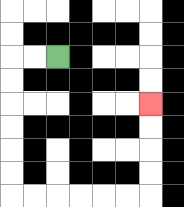{'start': '[2, 2]', 'end': '[6, 4]', 'path_directions': 'L,L,D,D,D,D,D,D,R,R,R,R,R,R,U,U,U,U', 'path_coordinates': '[[2, 2], [1, 2], [0, 2], [0, 3], [0, 4], [0, 5], [0, 6], [0, 7], [0, 8], [1, 8], [2, 8], [3, 8], [4, 8], [5, 8], [6, 8], [6, 7], [6, 6], [6, 5], [6, 4]]'}